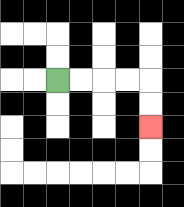{'start': '[2, 3]', 'end': '[6, 5]', 'path_directions': 'R,R,R,R,D,D', 'path_coordinates': '[[2, 3], [3, 3], [4, 3], [5, 3], [6, 3], [6, 4], [6, 5]]'}